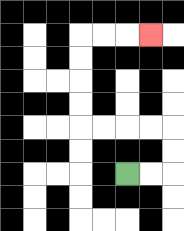{'start': '[5, 7]', 'end': '[6, 1]', 'path_directions': 'R,R,U,U,L,L,L,L,U,U,U,U,R,R,R', 'path_coordinates': '[[5, 7], [6, 7], [7, 7], [7, 6], [7, 5], [6, 5], [5, 5], [4, 5], [3, 5], [3, 4], [3, 3], [3, 2], [3, 1], [4, 1], [5, 1], [6, 1]]'}